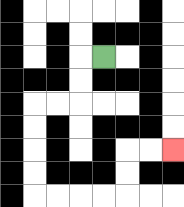{'start': '[4, 2]', 'end': '[7, 6]', 'path_directions': 'L,D,D,L,L,D,D,D,D,R,R,R,R,U,U,R,R', 'path_coordinates': '[[4, 2], [3, 2], [3, 3], [3, 4], [2, 4], [1, 4], [1, 5], [1, 6], [1, 7], [1, 8], [2, 8], [3, 8], [4, 8], [5, 8], [5, 7], [5, 6], [6, 6], [7, 6]]'}